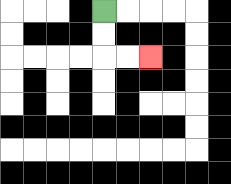{'start': '[4, 0]', 'end': '[6, 2]', 'path_directions': 'D,D,R,R', 'path_coordinates': '[[4, 0], [4, 1], [4, 2], [5, 2], [6, 2]]'}